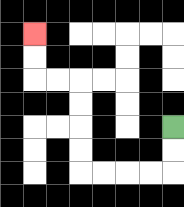{'start': '[7, 5]', 'end': '[1, 1]', 'path_directions': 'D,D,L,L,L,L,U,U,U,U,L,L,U,U', 'path_coordinates': '[[7, 5], [7, 6], [7, 7], [6, 7], [5, 7], [4, 7], [3, 7], [3, 6], [3, 5], [3, 4], [3, 3], [2, 3], [1, 3], [1, 2], [1, 1]]'}